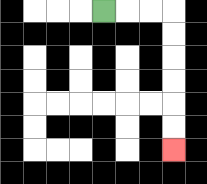{'start': '[4, 0]', 'end': '[7, 6]', 'path_directions': 'R,R,R,D,D,D,D,D,D', 'path_coordinates': '[[4, 0], [5, 0], [6, 0], [7, 0], [7, 1], [7, 2], [7, 3], [7, 4], [7, 5], [7, 6]]'}